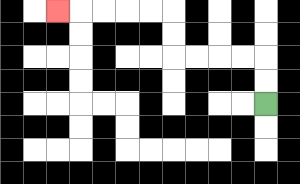{'start': '[11, 4]', 'end': '[2, 0]', 'path_directions': 'U,U,L,L,L,L,U,U,L,L,L,L,L', 'path_coordinates': '[[11, 4], [11, 3], [11, 2], [10, 2], [9, 2], [8, 2], [7, 2], [7, 1], [7, 0], [6, 0], [5, 0], [4, 0], [3, 0], [2, 0]]'}